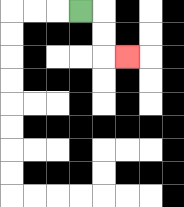{'start': '[3, 0]', 'end': '[5, 2]', 'path_directions': 'R,D,D,R', 'path_coordinates': '[[3, 0], [4, 0], [4, 1], [4, 2], [5, 2]]'}